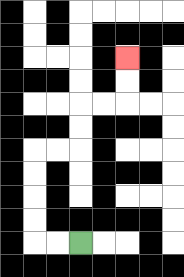{'start': '[3, 10]', 'end': '[5, 2]', 'path_directions': 'L,L,U,U,U,U,R,R,U,U,R,R,U,U', 'path_coordinates': '[[3, 10], [2, 10], [1, 10], [1, 9], [1, 8], [1, 7], [1, 6], [2, 6], [3, 6], [3, 5], [3, 4], [4, 4], [5, 4], [5, 3], [5, 2]]'}